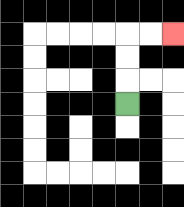{'start': '[5, 4]', 'end': '[7, 1]', 'path_directions': 'U,U,U,R,R', 'path_coordinates': '[[5, 4], [5, 3], [5, 2], [5, 1], [6, 1], [7, 1]]'}